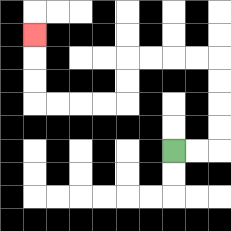{'start': '[7, 6]', 'end': '[1, 1]', 'path_directions': 'R,R,U,U,U,U,L,L,L,L,D,D,L,L,L,L,U,U,U', 'path_coordinates': '[[7, 6], [8, 6], [9, 6], [9, 5], [9, 4], [9, 3], [9, 2], [8, 2], [7, 2], [6, 2], [5, 2], [5, 3], [5, 4], [4, 4], [3, 4], [2, 4], [1, 4], [1, 3], [1, 2], [1, 1]]'}